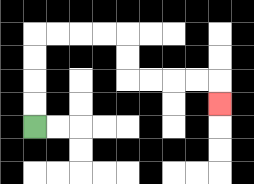{'start': '[1, 5]', 'end': '[9, 4]', 'path_directions': 'U,U,U,U,R,R,R,R,D,D,R,R,R,R,D', 'path_coordinates': '[[1, 5], [1, 4], [1, 3], [1, 2], [1, 1], [2, 1], [3, 1], [4, 1], [5, 1], [5, 2], [5, 3], [6, 3], [7, 3], [8, 3], [9, 3], [9, 4]]'}